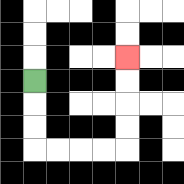{'start': '[1, 3]', 'end': '[5, 2]', 'path_directions': 'D,D,D,R,R,R,R,U,U,U,U', 'path_coordinates': '[[1, 3], [1, 4], [1, 5], [1, 6], [2, 6], [3, 6], [4, 6], [5, 6], [5, 5], [5, 4], [5, 3], [5, 2]]'}